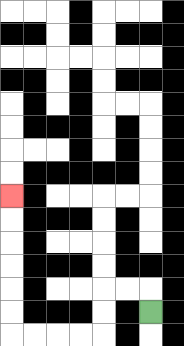{'start': '[6, 13]', 'end': '[0, 8]', 'path_directions': 'U,L,L,D,D,L,L,L,L,U,U,U,U,U,U', 'path_coordinates': '[[6, 13], [6, 12], [5, 12], [4, 12], [4, 13], [4, 14], [3, 14], [2, 14], [1, 14], [0, 14], [0, 13], [0, 12], [0, 11], [0, 10], [0, 9], [0, 8]]'}